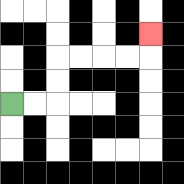{'start': '[0, 4]', 'end': '[6, 1]', 'path_directions': 'R,R,U,U,R,R,R,R,U', 'path_coordinates': '[[0, 4], [1, 4], [2, 4], [2, 3], [2, 2], [3, 2], [4, 2], [5, 2], [6, 2], [6, 1]]'}